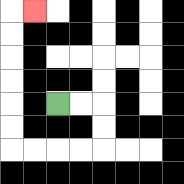{'start': '[2, 4]', 'end': '[1, 0]', 'path_directions': 'R,R,D,D,L,L,L,L,U,U,U,U,U,U,R', 'path_coordinates': '[[2, 4], [3, 4], [4, 4], [4, 5], [4, 6], [3, 6], [2, 6], [1, 6], [0, 6], [0, 5], [0, 4], [0, 3], [0, 2], [0, 1], [0, 0], [1, 0]]'}